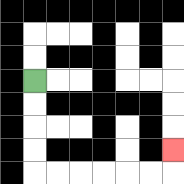{'start': '[1, 3]', 'end': '[7, 6]', 'path_directions': 'D,D,D,D,R,R,R,R,R,R,U', 'path_coordinates': '[[1, 3], [1, 4], [1, 5], [1, 6], [1, 7], [2, 7], [3, 7], [4, 7], [5, 7], [6, 7], [7, 7], [7, 6]]'}